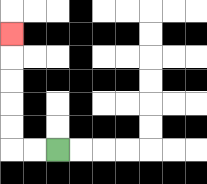{'start': '[2, 6]', 'end': '[0, 1]', 'path_directions': 'L,L,U,U,U,U,U', 'path_coordinates': '[[2, 6], [1, 6], [0, 6], [0, 5], [0, 4], [0, 3], [0, 2], [0, 1]]'}